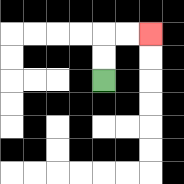{'start': '[4, 3]', 'end': '[6, 1]', 'path_directions': 'U,U,R,R', 'path_coordinates': '[[4, 3], [4, 2], [4, 1], [5, 1], [6, 1]]'}